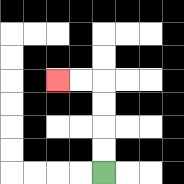{'start': '[4, 7]', 'end': '[2, 3]', 'path_directions': 'U,U,U,U,L,L', 'path_coordinates': '[[4, 7], [4, 6], [4, 5], [4, 4], [4, 3], [3, 3], [2, 3]]'}